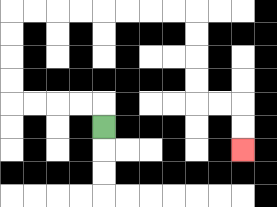{'start': '[4, 5]', 'end': '[10, 6]', 'path_directions': 'U,L,L,L,L,U,U,U,U,R,R,R,R,R,R,R,R,D,D,D,D,R,R,D,D', 'path_coordinates': '[[4, 5], [4, 4], [3, 4], [2, 4], [1, 4], [0, 4], [0, 3], [0, 2], [0, 1], [0, 0], [1, 0], [2, 0], [3, 0], [4, 0], [5, 0], [6, 0], [7, 0], [8, 0], [8, 1], [8, 2], [8, 3], [8, 4], [9, 4], [10, 4], [10, 5], [10, 6]]'}